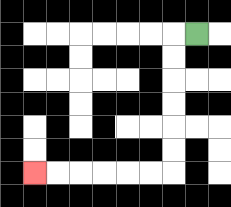{'start': '[8, 1]', 'end': '[1, 7]', 'path_directions': 'L,D,D,D,D,D,D,L,L,L,L,L,L', 'path_coordinates': '[[8, 1], [7, 1], [7, 2], [7, 3], [7, 4], [7, 5], [7, 6], [7, 7], [6, 7], [5, 7], [4, 7], [3, 7], [2, 7], [1, 7]]'}